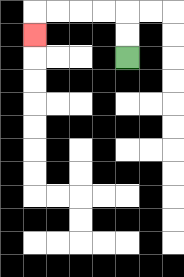{'start': '[5, 2]', 'end': '[1, 1]', 'path_directions': 'U,U,L,L,L,L,D', 'path_coordinates': '[[5, 2], [5, 1], [5, 0], [4, 0], [3, 0], [2, 0], [1, 0], [1, 1]]'}